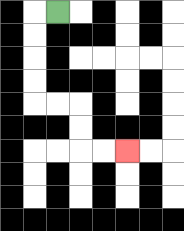{'start': '[2, 0]', 'end': '[5, 6]', 'path_directions': 'L,D,D,D,D,R,R,D,D,R,R', 'path_coordinates': '[[2, 0], [1, 0], [1, 1], [1, 2], [1, 3], [1, 4], [2, 4], [3, 4], [3, 5], [3, 6], [4, 6], [5, 6]]'}